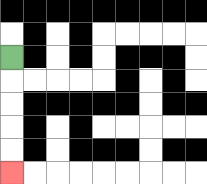{'start': '[0, 2]', 'end': '[0, 7]', 'path_directions': 'D,D,D,D,D', 'path_coordinates': '[[0, 2], [0, 3], [0, 4], [0, 5], [0, 6], [0, 7]]'}